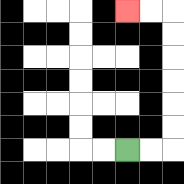{'start': '[5, 6]', 'end': '[5, 0]', 'path_directions': 'R,R,U,U,U,U,U,U,L,L', 'path_coordinates': '[[5, 6], [6, 6], [7, 6], [7, 5], [7, 4], [7, 3], [7, 2], [7, 1], [7, 0], [6, 0], [5, 0]]'}